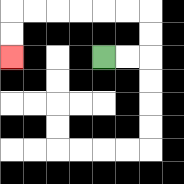{'start': '[4, 2]', 'end': '[0, 2]', 'path_directions': 'R,R,U,U,L,L,L,L,L,L,D,D', 'path_coordinates': '[[4, 2], [5, 2], [6, 2], [6, 1], [6, 0], [5, 0], [4, 0], [3, 0], [2, 0], [1, 0], [0, 0], [0, 1], [0, 2]]'}